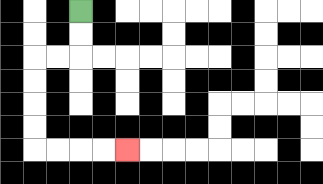{'start': '[3, 0]', 'end': '[5, 6]', 'path_directions': 'D,D,L,L,D,D,D,D,R,R,R,R', 'path_coordinates': '[[3, 0], [3, 1], [3, 2], [2, 2], [1, 2], [1, 3], [1, 4], [1, 5], [1, 6], [2, 6], [3, 6], [4, 6], [5, 6]]'}